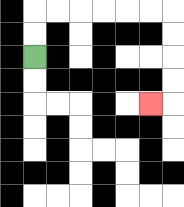{'start': '[1, 2]', 'end': '[6, 4]', 'path_directions': 'U,U,R,R,R,R,R,R,D,D,D,D,L', 'path_coordinates': '[[1, 2], [1, 1], [1, 0], [2, 0], [3, 0], [4, 0], [5, 0], [6, 0], [7, 0], [7, 1], [7, 2], [7, 3], [7, 4], [6, 4]]'}